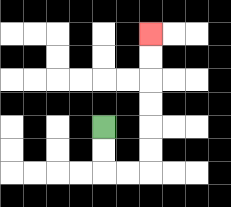{'start': '[4, 5]', 'end': '[6, 1]', 'path_directions': 'D,D,R,R,U,U,U,U,U,U', 'path_coordinates': '[[4, 5], [4, 6], [4, 7], [5, 7], [6, 7], [6, 6], [6, 5], [6, 4], [6, 3], [6, 2], [6, 1]]'}